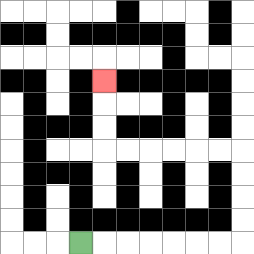{'start': '[3, 10]', 'end': '[4, 3]', 'path_directions': 'R,R,R,R,R,R,R,U,U,U,U,L,L,L,L,L,L,U,U,U', 'path_coordinates': '[[3, 10], [4, 10], [5, 10], [6, 10], [7, 10], [8, 10], [9, 10], [10, 10], [10, 9], [10, 8], [10, 7], [10, 6], [9, 6], [8, 6], [7, 6], [6, 6], [5, 6], [4, 6], [4, 5], [4, 4], [4, 3]]'}